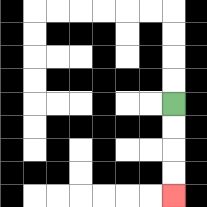{'start': '[7, 4]', 'end': '[7, 8]', 'path_directions': 'D,D,D,D', 'path_coordinates': '[[7, 4], [7, 5], [7, 6], [7, 7], [7, 8]]'}